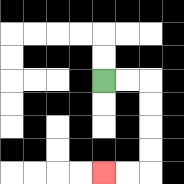{'start': '[4, 3]', 'end': '[4, 7]', 'path_directions': 'R,R,D,D,D,D,L,L', 'path_coordinates': '[[4, 3], [5, 3], [6, 3], [6, 4], [6, 5], [6, 6], [6, 7], [5, 7], [4, 7]]'}